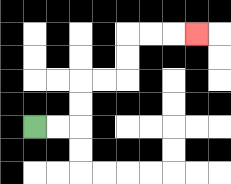{'start': '[1, 5]', 'end': '[8, 1]', 'path_directions': 'R,R,U,U,R,R,U,U,R,R,R', 'path_coordinates': '[[1, 5], [2, 5], [3, 5], [3, 4], [3, 3], [4, 3], [5, 3], [5, 2], [5, 1], [6, 1], [7, 1], [8, 1]]'}